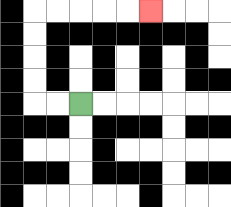{'start': '[3, 4]', 'end': '[6, 0]', 'path_directions': 'L,L,U,U,U,U,R,R,R,R,R', 'path_coordinates': '[[3, 4], [2, 4], [1, 4], [1, 3], [1, 2], [1, 1], [1, 0], [2, 0], [3, 0], [4, 0], [5, 0], [6, 0]]'}